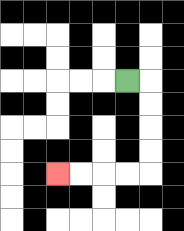{'start': '[5, 3]', 'end': '[2, 7]', 'path_directions': 'R,D,D,D,D,L,L,L,L', 'path_coordinates': '[[5, 3], [6, 3], [6, 4], [6, 5], [6, 6], [6, 7], [5, 7], [4, 7], [3, 7], [2, 7]]'}